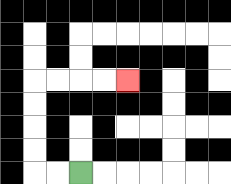{'start': '[3, 7]', 'end': '[5, 3]', 'path_directions': 'L,L,U,U,U,U,R,R,R,R', 'path_coordinates': '[[3, 7], [2, 7], [1, 7], [1, 6], [1, 5], [1, 4], [1, 3], [2, 3], [3, 3], [4, 3], [5, 3]]'}